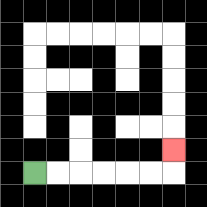{'start': '[1, 7]', 'end': '[7, 6]', 'path_directions': 'R,R,R,R,R,R,U', 'path_coordinates': '[[1, 7], [2, 7], [3, 7], [4, 7], [5, 7], [6, 7], [7, 7], [7, 6]]'}